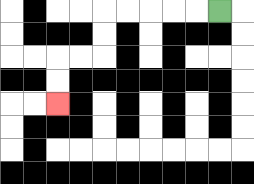{'start': '[9, 0]', 'end': '[2, 4]', 'path_directions': 'L,L,L,L,L,D,D,L,L,D,D', 'path_coordinates': '[[9, 0], [8, 0], [7, 0], [6, 0], [5, 0], [4, 0], [4, 1], [4, 2], [3, 2], [2, 2], [2, 3], [2, 4]]'}